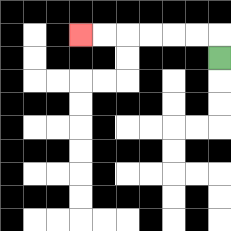{'start': '[9, 2]', 'end': '[3, 1]', 'path_directions': 'U,L,L,L,L,L,L', 'path_coordinates': '[[9, 2], [9, 1], [8, 1], [7, 1], [6, 1], [5, 1], [4, 1], [3, 1]]'}